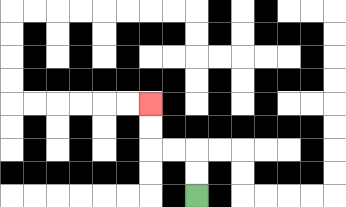{'start': '[8, 8]', 'end': '[6, 4]', 'path_directions': 'U,U,L,L,U,U', 'path_coordinates': '[[8, 8], [8, 7], [8, 6], [7, 6], [6, 6], [6, 5], [6, 4]]'}